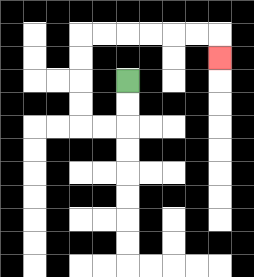{'start': '[5, 3]', 'end': '[9, 2]', 'path_directions': 'D,D,L,L,U,U,U,U,R,R,R,R,R,R,D', 'path_coordinates': '[[5, 3], [5, 4], [5, 5], [4, 5], [3, 5], [3, 4], [3, 3], [3, 2], [3, 1], [4, 1], [5, 1], [6, 1], [7, 1], [8, 1], [9, 1], [9, 2]]'}